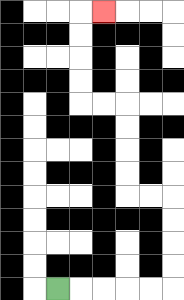{'start': '[2, 12]', 'end': '[4, 0]', 'path_directions': 'R,R,R,R,R,U,U,U,U,L,L,U,U,U,U,L,L,U,U,U,U,R', 'path_coordinates': '[[2, 12], [3, 12], [4, 12], [5, 12], [6, 12], [7, 12], [7, 11], [7, 10], [7, 9], [7, 8], [6, 8], [5, 8], [5, 7], [5, 6], [5, 5], [5, 4], [4, 4], [3, 4], [3, 3], [3, 2], [3, 1], [3, 0], [4, 0]]'}